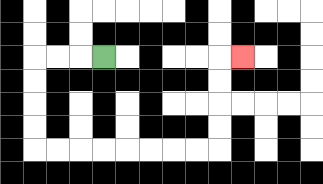{'start': '[4, 2]', 'end': '[10, 2]', 'path_directions': 'L,L,L,D,D,D,D,R,R,R,R,R,R,R,R,U,U,U,U,R', 'path_coordinates': '[[4, 2], [3, 2], [2, 2], [1, 2], [1, 3], [1, 4], [1, 5], [1, 6], [2, 6], [3, 6], [4, 6], [5, 6], [6, 6], [7, 6], [8, 6], [9, 6], [9, 5], [9, 4], [9, 3], [9, 2], [10, 2]]'}